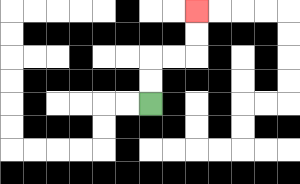{'start': '[6, 4]', 'end': '[8, 0]', 'path_directions': 'U,U,R,R,U,U', 'path_coordinates': '[[6, 4], [6, 3], [6, 2], [7, 2], [8, 2], [8, 1], [8, 0]]'}